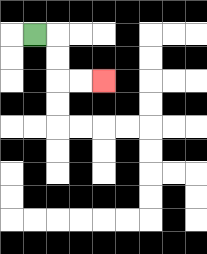{'start': '[1, 1]', 'end': '[4, 3]', 'path_directions': 'R,D,D,R,R', 'path_coordinates': '[[1, 1], [2, 1], [2, 2], [2, 3], [3, 3], [4, 3]]'}